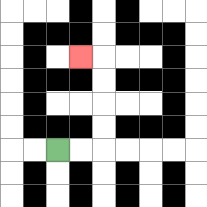{'start': '[2, 6]', 'end': '[3, 2]', 'path_directions': 'R,R,U,U,U,U,L', 'path_coordinates': '[[2, 6], [3, 6], [4, 6], [4, 5], [4, 4], [4, 3], [4, 2], [3, 2]]'}